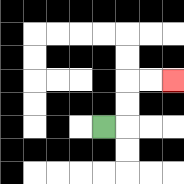{'start': '[4, 5]', 'end': '[7, 3]', 'path_directions': 'R,U,U,R,R', 'path_coordinates': '[[4, 5], [5, 5], [5, 4], [5, 3], [6, 3], [7, 3]]'}